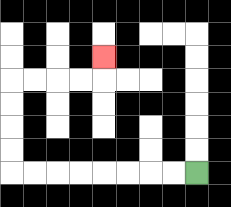{'start': '[8, 7]', 'end': '[4, 2]', 'path_directions': 'L,L,L,L,L,L,L,L,U,U,U,U,R,R,R,R,U', 'path_coordinates': '[[8, 7], [7, 7], [6, 7], [5, 7], [4, 7], [3, 7], [2, 7], [1, 7], [0, 7], [0, 6], [0, 5], [0, 4], [0, 3], [1, 3], [2, 3], [3, 3], [4, 3], [4, 2]]'}